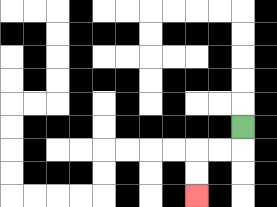{'start': '[10, 5]', 'end': '[8, 8]', 'path_directions': 'D,L,L,D,D', 'path_coordinates': '[[10, 5], [10, 6], [9, 6], [8, 6], [8, 7], [8, 8]]'}